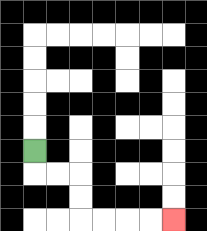{'start': '[1, 6]', 'end': '[7, 9]', 'path_directions': 'D,R,R,D,D,R,R,R,R', 'path_coordinates': '[[1, 6], [1, 7], [2, 7], [3, 7], [3, 8], [3, 9], [4, 9], [5, 9], [6, 9], [7, 9]]'}